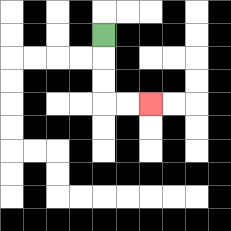{'start': '[4, 1]', 'end': '[6, 4]', 'path_directions': 'D,D,D,R,R', 'path_coordinates': '[[4, 1], [4, 2], [4, 3], [4, 4], [5, 4], [6, 4]]'}